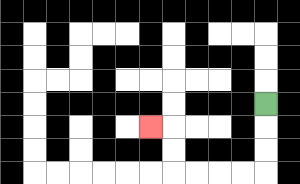{'start': '[11, 4]', 'end': '[6, 5]', 'path_directions': 'D,D,D,L,L,L,L,U,U,L', 'path_coordinates': '[[11, 4], [11, 5], [11, 6], [11, 7], [10, 7], [9, 7], [8, 7], [7, 7], [7, 6], [7, 5], [6, 5]]'}